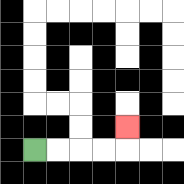{'start': '[1, 6]', 'end': '[5, 5]', 'path_directions': 'R,R,R,R,U', 'path_coordinates': '[[1, 6], [2, 6], [3, 6], [4, 6], [5, 6], [5, 5]]'}